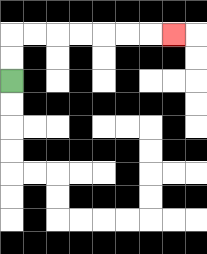{'start': '[0, 3]', 'end': '[7, 1]', 'path_directions': 'U,U,R,R,R,R,R,R,R', 'path_coordinates': '[[0, 3], [0, 2], [0, 1], [1, 1], [2, 1], [3, 1], [4, 1], [5, 1], [6, 1], [7, 1]]'}